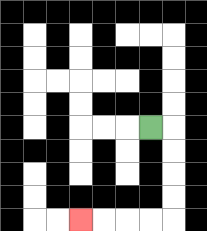{'start': '[6, 5]', 'end': '[3, 9]', 'path_directions': 'R,D,D,D,D,L,L,L,L', 'path_coordinates': '[[6, 5], [7, 5], [7, 6], [7, 7], [7, 8], [7, 9], [6, 9], [5, 9], [4, 9], [3, 9]]'}